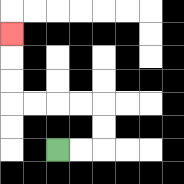{'start': '[2, 6]', 'end': '[0, 1]', 'path_directions': 'R,R,U,U,L,L,L,L,U,U,U', 'path_coordinates': '[[2, 6], [3, 6], [4, 6], [4, 5], [4, 4], [3, 4], [2, 4], [1, 4], [0, 4], [0, 3], [0, 2], [0, 1]]'}